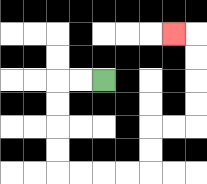{'start': '[4, 3]', 'end': '[7, 1]', 'path_directions': 'L,L,D,D,D,D,R,R,R,R,U,U,R,R,U,U,U,U,L', 'path_coordinates': '[[4, 3], [3, 3], [2, 3], [2, 4], [2, 5], [2, 6], [2, 7], [3, 7], [4, 7], [5, 7], [6, 7], [6, 6], [6, 5], [7, 5], [8, 5], [8, 4], [8, 3], [8, 2], [8, 1], [7, 1]]'}